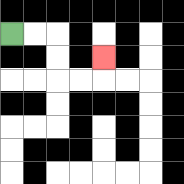{'start': '[0, 1]', 'end': '[4, 2]', 'path_directions': 'R,R,D,D,R,R,U', 'path_coordinates': '[[0, 1], [1, 1], [2, 1], [2, 2], [2, 3], [3, 3], [4, 3], [4, 2]]'}